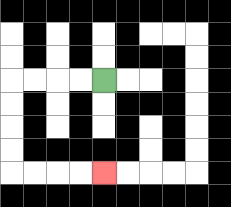{'start': '[4, 3]', 'end': '[4, 7]', 'path_directions': 'L,L,L,L,D,D,D,D,R,R,R,R', 'path_coordinates': '[[4, 3], [3, 3], [2, 3], [1, 3], [0, 3], [0, 4], [0, 5], [0, 6], [0, 7], [1, 7], [2, 7], [3, 7], [4, 7]]'}